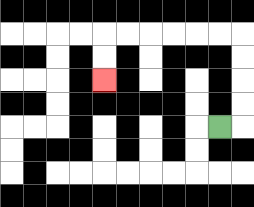{'start': '[9, 5]', 'end': '[4, 3]', 'path_directions': 'R,U,U,U,U,L,L,L,L,L,L,D,D', 'path_coordinates': '[[9, 5], [10, 5], [10, 4], [10, 3], [10, 2], [10, 1], [9, 1], [8, 1], [7, 1], [6, 1], [5, 1], [4, 1], [4, 2], [4, 3]]'}